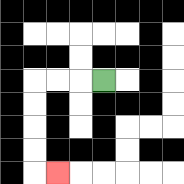{'start': '[4, 3]', 'end': '[2, 7]', 'path_directions': 'L,L,L,D,D,D,D,R', 'path_coordinates': '[[4, 3], [3, 3], [2, 3], [1, 3], [1, 4], [1, 5], [1, 6], [1, 7], [2, 7]]'}